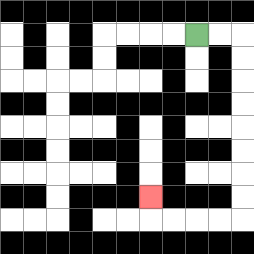{'start': '[8, 1]', 'end': '[6, 8]', 'path_directions': 'R,R,D,D,D,D,D,D,D,D,L,L,L,L,U', 'path_coordinates': '[[8, 1], [9, 1], [10, 1], [10, 2], [10, 3], [10, 4], [10, 5], [10, 6], [10, 7], [10, 8], [10, 9], [9, 9], [8, 9], [7, 9], [6, 9], [6, 8]]'}